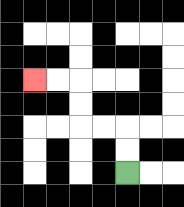{'start': '[5, 7]', 'end': '[1, 3]', 'path_directions': 'U,U,L,L,U,U,L,L', 'path_coordinates': '[[5, 7], [5, 6], [5, 5], [4, 5], [3, 5], [3, 4], [3, 3], [2, 3], [1, 3]]'}